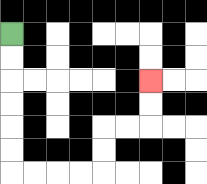{'start': '[0, 1]', 'end': '[6, 3]', 'path_directions': 'D,D,D,D,D,D,R,R,R,R,U,U,R,R,U,U', 'path_coordinates': '[[0, 1], [0, 2], [0, 3], [0, 4], [0, 5], [0, 6], [0, 7], [1, 7], [2, 7], [3, 7], [4, 7], [4, 6], [4, 5], [5, 5], [6, 5], [6, 4], [6, 3]]'}